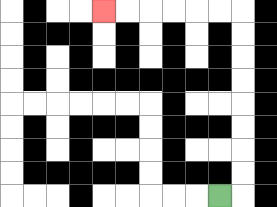{'start': '[9, 8]', 'end': '[4, 0]', 'path_directions': 'R,U,U,U,U,U,U,U,U,L,L,L,L,L,L', 'path_coordinates': '[[9, 8], [10, 8], [10, 7], [10, 6], [10, 5], [10, 4], [10, 3], [10, 2], [10, 1], [10, 0], [9, 0], [8, 0], [7, 0], [6, 0], [5, 0], [4, 0]]'}